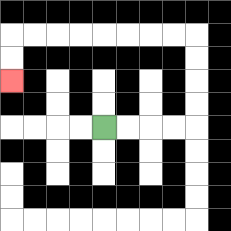{'start': '[4, 5]', 'end': '[0, 3]', 'path_directions': 'R,R,R,R,U,U,U,U,L,L,L,L,L,L,L,L,D,D', 'path_coordinates': '[[4, 5], [5, 5], [6, 5], [7, 5], [8, 5], [8, 4], [8, 3], [8, 2], [8, 1], [7, 1], [6, 1], [5, 1], [4, 1], [3, 1], [2, 1], [1, 1], [0, 1], [0, 2], [0, 3]]'}